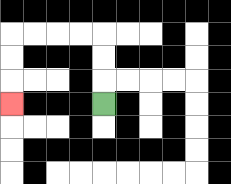{'start': '[4, 4]', 'end': '[0, 4]', 'path_directions': 'U,U,U,L,L,L,L,D,D,D', 'path_coordinates': '[[4, 4], [4, 3], [4, 2], [4, 1], [3, 1], [2, 1], [1, 1], [0, 1], [0, 2], [0, 3], [0, 4]]'}